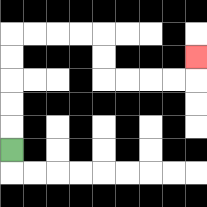{'start': '[0, 6]', 'end': '[8, 2]', 'path_directions': 'U,U,U,U,U,R,R,R,R,D,D,R,R,R,R,U', 'path_coordinates': '[[0, 6], [0, 5], [0, 4], [0, 3], [0, 2], [0, 1], [1, 1], [2, 1], [3, 1], [4, 1], [4, 2], [4, 3], [5, 3], [6, 3], [7, 3], [8, 3], [8, 2]]'}